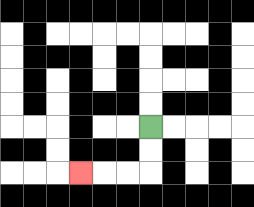{'start': '[6, 5]', 'end': '[3, 7]', 'path_directions': 'D,D,L,L,L', 'path_coordinates': '[[6, 5], [6, 6], [6, 7], [5, 7], [4, 7], [3, 7]]'}